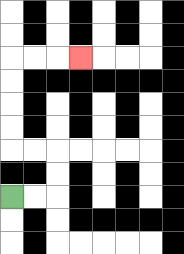{'start': '[0, 8]', 'end': '[3, 2]', 'path_directions': 'R,R,U,U,L,L,U,U,U,U,R,R,R', 'path_coordinates': '[[0, 8], [1, 8], [2, 8], [2, 7], [2, 6], [1, 6], [0, 6], [0, 5], [0, 4], [0, 3], [0, 2], [1, 2], [2, 2], [3, 2]]'}